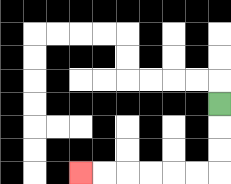{'start': '[9, 4]', 'end': '[3, 7]', 'path_directions': 'D,D,D,L,L,L,L,L,L', 'path_coordinates': '[[9, 4], [9, 5], [9, 6], [9, 7], [8, 7], [7, 7], [6, 7], [5, 7], [4, 7], [3, 7]]'}